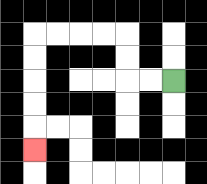{'start': '[7, 3]', 'end': '[1, 6]', 'path_directions': 'L,L,U,U,L,L,L,L,D,D,D,D,D', 'path_coordinates': '[[7, 3], [6, 3], [5, 3], [5, 2], [5, 1], [4, 1], [3, 1], [2, 1], [1, 1], [1, 2], [1, 3], [1, 4], [1, 5], [1, 6]]'}